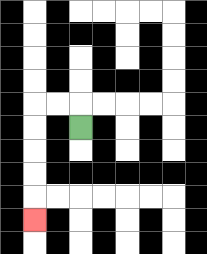{'start': '[3, 5]', 'end': '[1, 9]', 'path_directions': 'U,L,L,D,D,D,D,D', 'path_coordinates': '[[3, 5], [3, 4], [2, 4], [1, 4], [1, 5], [1, 6], [1, 7], [1, 8], [1, 9]]'}